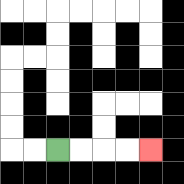{'start': '[2, 6]', 'end': '[6, 6]', 'path_directions': 'R,R,R,R', 'path_coordinates': '[[2, 6], [3, 6], [4, 6], [5, 6], [6, 6]]'}